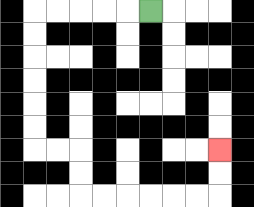{'start': '[6, 0]', 'end': '[9, 6]', 'path_directions': 'L,L,L,L,L,D,D,D,D,D,D,R,R,D,D,R,R,R,R,R,R,U,U', 'path_coordinates': '[[6, 0], [5, 0], [4, 0], [3, 0], [2, 0], [1, 0], [1, 1], [1, 2], [1, 3], [1, 4], [1, 5], [1, 6], [2, 6], [3, 6], [3, 7], [3, 8], [4, 8], [5, 8], [6, 8], [7, 8], [8, 8], [9, 8], [9, 7], [9, 6]]'}